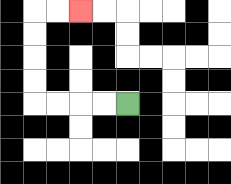{'start': '[5, 4]', 'end': '[3, 0]', 'path_directions': 'L,L,L,L,U,U,U,U,R,R', 'path_coordinates': '[[5, 4], [4, 4], [3, 4], [2, 4], [1, 4], [1, 3], [1, 2], [1, 1], [1, 0], [2, 0], [3, 0]]'}